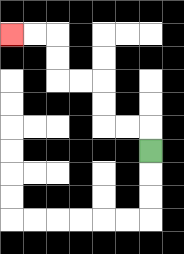{'start': '[6, 6]', 'end': '[0, 1]', 'path_directions': 'U,L,L,U,U,L,L,U,U,L,L', 'path_coordinates': '[[6, 6], [6, 5], [5, 5], [4, 5], [4, 4], [4, 3], [3, 3], [2, 3], [2, 2], [2, 1], [1, 1], [0, 1]]'}